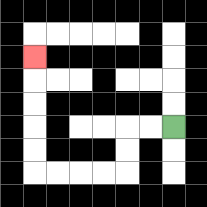{'start': '[7, 5]', 'end': '[1, 2]', 'path_directions': 'L,L,D,D,L,L,L,L,U,U,U,U,U', 'path_coordinates': '[[7, 5], [6, 5], [5, 5], [5, 6], [5, 7], [4, 7], [3, 7], [2, 7], [1, 7], [1, 6], [1, 5], [1, 4], [1, 3], [1, 2]]'}